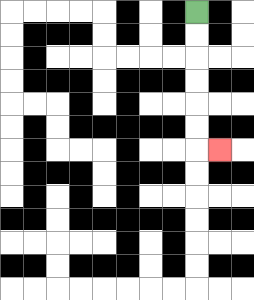{'start': '[8, 0]', 'end': '[9, 6]', 'path_directions': 'D,D,D,D,D,D,R', 'path_coordinates': '[[8, 0], [8, 1], [8, 2], [8, 3], [8, 4], [8, 5], [8, 6], [9, 6]]'}